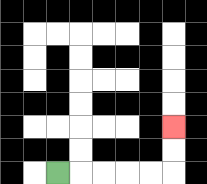{'start': '[2, 7]', 'end': '[7, 5]', 'path_directions': 'R,R,R,R,R,U,U', 'path_coordinates': '[[2, 7], [3, 7], [4, 7], [5, 7], [6, 7], [7, 7], [7, 6], [7, 5]]'}